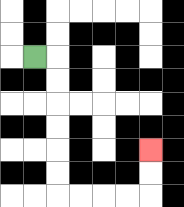{'start': '[1, 2]', 'end': '[6, 6]', 'path_directions': 'R,D,D,D,D,D,D,R,R,R,R,U,U', 'path_coordinates': '[[1, 2], [2, 2], [2, 3], [2, 4], [2, 5], [2, 6], [2, 7], [2, 8], [3, 8], [4, 8], [5, 8], [6, 8], [6, 7], [6, 6]]'}